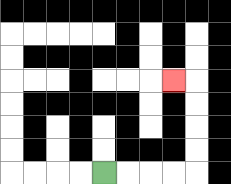{'start': '[4, 7]', 'end': '[7, 3]', 'path_directions': 'R,R,R,R,U,U,U,U,L', 'path_coordinates': '[[4, 7], [5, 7], [6, 7], [7, 7], [8, 7], [8, 6], [8, 5], [8, 4], [8, 3], [7, 3]]'}